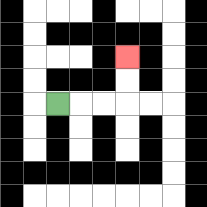{'start': '[2, 4]', 'end': '[5, 2]', 'path_directions': 'R,R,R,U,U', 'path_coordinates': '[[2, 4], [3, 4], [4, 4], [5, 4], [5, 3], [5, 2]]'}